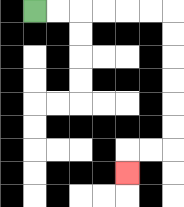{'start': '[1, 0]', 'end': '[5, 7]', 'path_directions': 'R,R,R,R,R,R,D,D,D,D,D,D,L,L,D', 'path_coordinates': '[[1, 0], [2, 0], [3, 0], [4, 0], [5, 0], [6, 0], [7, 0], [7, 1], [7, 2], [7, 3], [7, 4], [7, 5], [7, 6], [6, 6], [5, 6], [5, 7]]'}